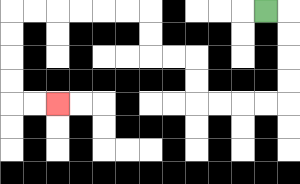{'start': '[11, 0]', 'end': '[2, 4]', 'path_directions': 'R,D,D,D,D,L,L,L,L,U,U,L,L,U,U,L,L,L,L,L,L,D,D,D,D,R,R', 'path_coordinates': '[[11, 0], [12, 0], [12, 1], [12, 2], [12, 3], [12, 4], [11, 4], [10, 4], [9, 4], [8, 4], [8, 3], [8, 2], [7, 2], [6, 2], [6, 1], [6, 0], [5, 0], [4, 0], [3, 0], [2, 0], [1, 0], [0, 0], [0, 1], [0, 2], [0, 3], [0, 4], [1, 4], [2, 4]]'}